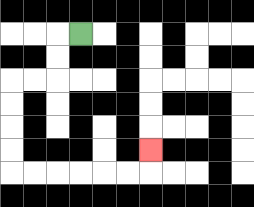{'start': '[3, 1]', 'end': '[6, 6]', 'path_directions': 'L,D,D,L,L,D,D,D,D,R,R,R,R,R,R,U', 'path_coordinates': '[[3, 1], [2, 1], [2, 2], [2, 3], [1, 3], [0, 3], [0, 4], [0, 5], [0, 6], [0, 7], [1, 7], [2, 7], [3, 7], [4, 7], [5, 7], [6, 7], [6, 6]]'}